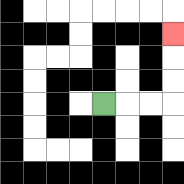{'start': '[4, 4]', 'end': '[7, 1]', 'path_directions': 'R,R,R,U,U,U', 'path_coordinates': '[[4, 4], [5, 4], [6, 4], [7, 4], [7, 3], [7, 2], [7, 1]]'}